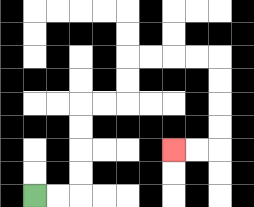{'start': '[1, 8]', 'end': '[7, 6]', 'path_directions': 'R,R,U,U,U,U,R,R,U,U,R,R,R,R,D,D,D,D,L,L', 'path_coordinates': '[[1, 8], [2, 8], [3, 8], [3, 7], [3, 6], [3, 5], [3, 4], [4, 4], [5, 4], [5, 3], [5, 2], [6, 2], [7, 2], [8, 2], [9, 2], [9, 3], [9, 4], [9, 5], [9, 6], [8, 6], [7, 6]]'}